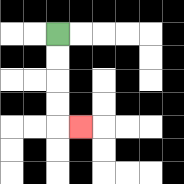{'start': '[2, 1]', 'end': '[3, 5]', 'path_directions': 'D,D,D,D,R', 'path_coordinates': '[[2, 1], [2, 2], [2, 3], [2, 4], [2, 5], [3, 5]]'}